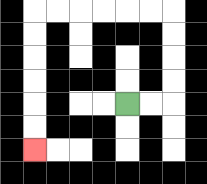{'start': '[5, 4]', 'end': '[1, 6]', 'path_directions': 'R,R,U,U,U,U,L,L,L,L,L,L,D,D,D,D,D,D', 'path_coordinates': '[[5, 4], [6, 4], [7, 4], [7, 3], [7, 2], [7, 1], [7, 0], [6, 0], [5, 0], [4, 0], [3, 0], [2, 0], [1, 0], [1, 1], [1, 2], [1, 3], [1, 4], [1, 5], [1, 6]]'}